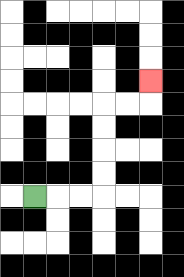{'start': '[1, 8]', 'end': '[6, 3]', 'path_directions': 'R,R,R,U,U,U,U,R,R,U', 'path_coordinates': '[[1, 8], [2, 8], [3, 8], [4, 8], [4, 7], [4, 6], [4, 5], [4, 4], [5, 4], [6, 4], [6, 3]]'}